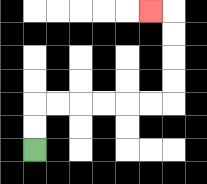{'start': '[1, 6]', 'end': '[6, 0]', 'path_directions': 'U,U,R,R,R,R,R,R,U,U,U,U,L', 'path_coordinates': '[[1, 6], [1, 5], [1, 4], [2, 4], [3, 4], [4, 4], [5, 4], [6, 4], [7, 4], [7, 3], [7, 2], [7, 1], [7, 0], [6, 0]]'}